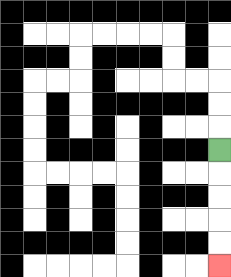{'start': '[9, 6]', 'end': '[9, 11]', 'path_directions': 'D,D,D,D,D', 'path_coordinates': '[[9, 6], [9, 7], [9, 8], [9, 9], [9, 10], [9, 11]]'}